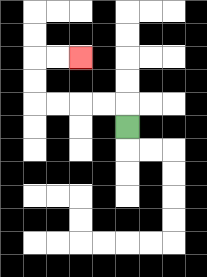{'start': '[5, 5]', 'end': '[3, 2]', 'path_directions': 'U,L,L,L,L,U,U,R,R', 'path_coordinates': '[[5, 5], [5, 4], [4, 4], [3, 4], [2, 4], [1, 4], [1, 3], [1, 2], [2, 2], [3, 2]]'}